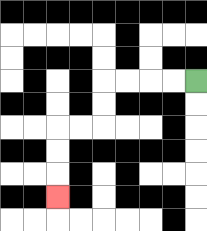{'start': '[8, 3]', 'end': '[2, 8]', 'path_directions': 'L,L,L,L,D,D,L,L,D,D,D', 'path_coordinates': '[[8, 3], [7, 3], [6, 3], [5, 3], [4, 3], [4, 4], [4, 5], [3, 5], [2, 5], [2, 6], [2, 7], [2, 8]]'}